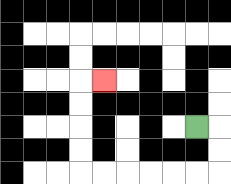{'start': '[8, 5]', 'end': '[4, 3]', 'path_directions': 'R,D,D,L,L,L,L,L,L,U,U,U,U,R', 'path_coordinates': '[[8, 5], [9, 5], [9, 6], [9, 7], [8, 7], [7, 7], [6, 7], [5, 7], [4, 7], [3, 7], [3, 6], [3, 5], [3, 4], [3, 3], [4, 3]]'}